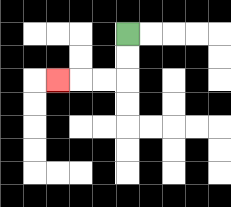{'start': '[5, 1]', 'end': '[2, 3]', 'path_directions': 'D,D,L,L,L', 'path_coordinates': '[[5, 1], [5, 2], [5, 3], [4, 3], [3, 3], [2, 3]]'}